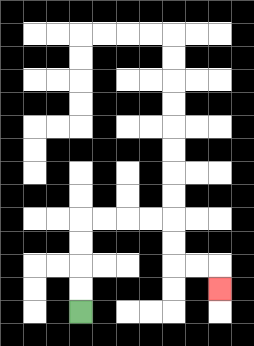{'start': '[3, 13]', 'end': '[9, 12]', 'path_directions': 'U,U,U,U,R,R,R,R,D,D,R,R,D', 'path_coordinates': '[[3, 13], [3, 12], [3, 11], [3, 10], [3, 9], [4, 9], [5, 9], [6, 9], [7, 9], [7, 10], [7, 11], [8, 11], [9, 11], [9, 12]]'}